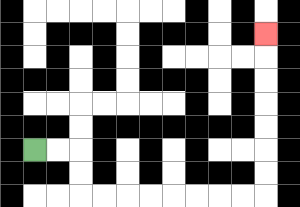{'start': '[1, 6]', 'end': '[11, 1]', 'path_directions': 'R,R,D,D,R,R,R,R,R,R,R,R,U,U,U,U,U,U,U', 'path_coordinates': '[[1, 6], [2, 6], [3, 6], [3, 7], [3, 8], [4, 8], [5, 8], [6, 8], [7, 8], [8, 8], [9, 8], [10, 8], [11, 8], [11, 7], [11, 6], [11, 5], [11, 4], [11, 3], [11, 2], [11, 1]]'}